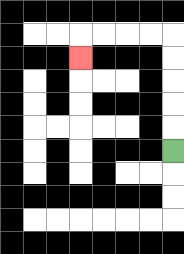{'start': '[7, 6]', 'end': '[3, 2]', 'path_directions': 'U,U,U,U,U,L,L,L,L,D', 'path_coordinates': '[[7, 6], [7, 5], [7, 4], [7, 3], [7, 2], [7, 1], [6, 1], [5, 1], [4, 1], [3, 1], [3, 2]]'}